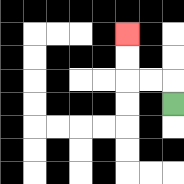{'start': '[7, 4]', 'end': '[5, 1]', 'path_directions': 'U,L,L,U,U', 'path_coordinates': '[[7, 4], [7, 3], [6, 3], [5, 3], [5, 2], [5, 1]]'}